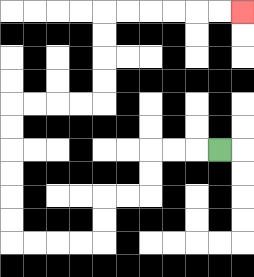{'start': '[9, 6]', 'end': '[10, 0]', 'path_directions': 'L,L,L,D,D,L,L,D,D,L,L,L,L,U,U,U,U,U,U,R,R,R,R,U,U,U,U,R,R,R,R,R,R', 'path_coordinates': '[[9, 6], [8, 6], [7, 6], [6, 6], [6, 7], [6, 8], [5, 8], [4, 8], [4, 9], [4, 10], [3, 10], [2, 10], [1, 10], [0, 10], [0, 9], [0, 8], [0, 7], [0, 6], [0, 5], [0, 4], [1, 4], [2, 4], [3, 4], [4, 4], [4, 3], [4, 2], [4, 1], [4, 0], [5, 0], [6, 0], [7, 0], [8, 0], [9, 0], [10, 0]]'}